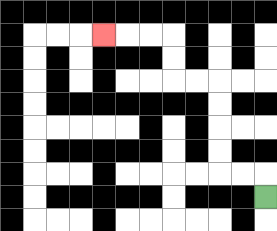{'start': '[11, 8]', 'end': '[4, 1]', 'path_directions': 'U,L,L,U,U,U,U,L,L,U,U,L,L,L', 'path_coordinates': '[[11, 8], [11, 7], [10, 7], [9, 7], [9, 6], [9, 5], [9, 4], [9, 3], [8, 3], [7, 3], [7, 2], [7, 1], [6, 1], [5, 1], [4, 1]]'}